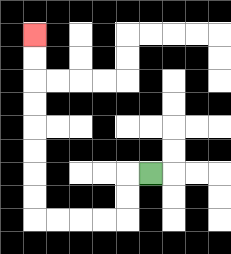{'start': '[6, 7]', 'end': '[1, 1]', 'path_directions': 'L,D,D,L,L,L,L,U,U,U,U,U,U,U,U', 'path_coordinates': '[[6, 7], [5, 7], [5, 8], [5, 9], [4, 9], [3, 9], [2, 9], [1, 9], [1, 8], [1, 7], [1, 6], [1, 5], [1, 4], [1, 3], [1, 2], [1, 1]]'}